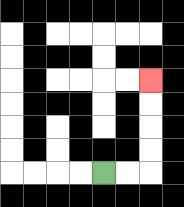{'start': '[4, 7]', 'end': '[6, 3]', 'path_directions': 'R,R,U,U,U,U', 'path_coordinates': '[[4, 7], [5, 7], [6, 7], [6, 6], [6, 5], [6, 4], [6, 3]]'}